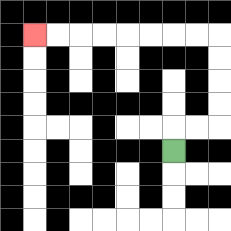{'start': '[7, 6]', 'end': '[1, 1]', 'path_directions': 'U,R,R,U,U,U,U,L,L,L,L,L,L,L,L', 'path_coordinates': '[[7, 6], [7, 5], [8, 5], [9, 5], [9, 4], [9, 3], [9, 2], [9, 1], [8, 1], [7, 1], [6, 1], [5, 1], [4, 1], [3, 1], [2, 1], [1, 1]]'}